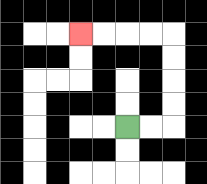{'start': '[5, 5]', 'end': '[3, 1]', 'path_directions': 'R,R,U,U,U,U,L,L,L,L', 'path_coordinates': '[[5, 5], [6, 5], [7, 5], [7, 4], [7, 3], [7, 2], [7, 1], [6, 1], [5, 1], [4, 1], [3, 1]]'}